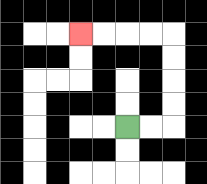{'start': '[5, 5]', 'end': '[3, 1]', 'path_directions': 'R,R,U,U,U,U,L,L,L,L', 'path_coordinates': '[[5, 5], [6, 5], [7, 5], [7, 4], [7, 3], [7, 2], [7, 1], [6, 1], [5, 1], [4, 1], [3, 1]]'}